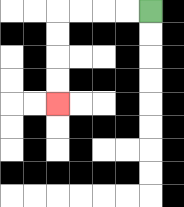{'start': '[6, 0]', 'end': '[2, 4]', 'path_directions': 'L,L,L,L,D,D,D,D', 'path_coordinates': '[[6, 0], [5, 0], [4, 0], [3, 0], [2, 0], [2, 1], [2, 2], [2, 3], [2, 4]]'}